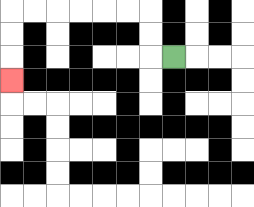{'start': '[7, 2]', 'end': '[0, 3]', 'path_directions': 'L,U,U,L,L,L,L,L,L,D,D,D', 'path_coordinates': '[[7, 2], [6, 2], [6, 1], [6, 0], [5, 0], [4, 0], [3, 0], [2, 0], [1, 0], [0, 0], [0, 1], [0, 2], [0, 3]]'}